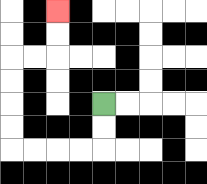{'start': '[4, 4]', 'end': '[2, 0]', 'path_directions': 'D,D,L,L,L,L,U,U,U,U,R,R,U,U', 'path_coordinates': '[[4, 4], [4, 5], [4, 6], [3, 6], [2, 6], [1, 6], [0, 6], [0, 5], [0, 4], [0, 3], [0, 2], [1, 2], [2, 2], [2, 1], [2, 0]]'}